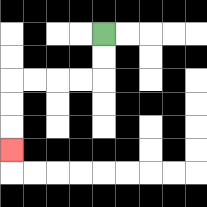{'start': '[4, 1]', 'end': '[0, 6]', 'path_directions': 'D,D,L,L,L,L,D,D,D', 'path_coordinates': '[[4, 1], [4, 2], [4, 3], [3, 3], [2, 3], [1, 3], [0, 3], [0, 4], [0, 5], [0, 6]]'}